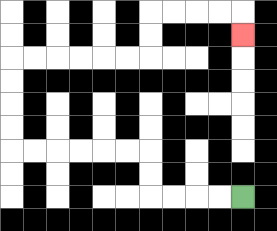{'start': '[10, 8]', 'end': '[10, 1]', 'path_directions': 'L,L,L,L,U,U,L,L,L,L,L,L,U,U,U,U,R,R,R,R,R,R,U,U,R,R,R,R,D', 'path_coordinates': '[[10, 8], [9, 8], [8, 8], [7, 8], [6, 8], [6, 7], [6, 6], [5, 6], [4, 6], [3, 6], [2, 6], [1, 6], [0, 6], [0, 5], [0, 4], [0, 3], [0, 2], [1, 2], [2, 2], [3, 2], [4, 2], [5, 2], [6, 2], [6, 1], [6, 0], [7, 0], [8, 0], [9, 0], [10, 0], [10, 1]]'}